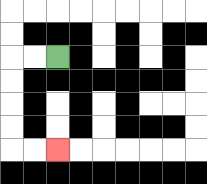{'start': '[2, 2]', 'end': '[2, 6]', 'path_directions': 'L,L,D,D,D,D,R,R', 'path_coordinates': '[[2, 2], [1, 2], [0, 2], [0, 3], [0, 4], [0, 5], [0, 6], [1, 6], [2, 6]]'}